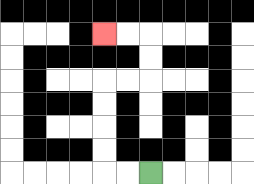{'start': '[6, 7]', 'end': '[4, 1]', 'path_directions': 'L,L,U,U,U,U,R,R,U,U,L,L', 'path_coordinates': '[[6, 7], [5, 7], [4, 7], [4, 6], [4, 5], [4, 4], [4, 3], [5, 3], [6, 3], [6, 2], [6, 1], [5, 1], [4, 1]]'}